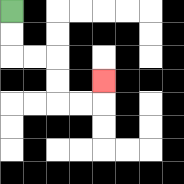{'start': '[0, 0]', 'end': '[4, 3]', 'path_directions': 'D,D,R,R,D,D,R,R,U', 'path_coordinates': '[[0, 0], [0, 1], [0, 2], [1, 2], [2, 2], [2, 3], [2, 4], [3, 4], [4, 4], [4, 3]]'}